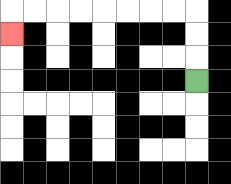{'start': '[8, 3]', 'end': '[0, 1]', 'path_directions': 'U,U,U,L,L,L,L,L,L,L,L,D', 'path_coordinates': '[[8, 3], [8, 2], [8, 1], [8, 0], [7, 0], [6, 0], [5, 0], [4, 0], [3, 0], [2, 0], [1, 0], [0, 0], [0, 1]]'}